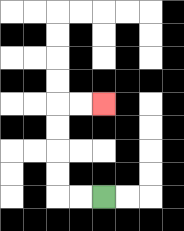{'start': '[4, 8]', 'end': '[4, 4]', 'path_directions': 'L,L,U,U,U,U,R,R', 'path_coordinates': '[[4, 8], [3, 8], [2, 8], [2, 7], [2, 6], [2, 5], [2, 4], [3, 4], [4, 4]]'}